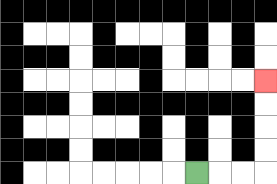{'start': '[8, 7]', 'end': '[11, 3]', 'path_directions': 'R,R,R,U,U,U,U', 'path_coordinates': '[[8, 7], [9, 7], [10, 7], [11, 7], [11, 6], [11, 5], [11, 4], [11, 3]]'}